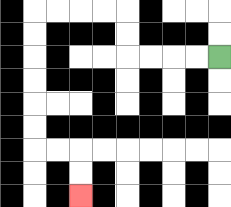{'start': '[9, 2]', 'end': '[3, 8]', 'path_directions': 'L,L,L,L,U,U,L,L,L,L,D,D,D,D,D,D,R,R,D,D', 'path_coordinates': '[[9, 2], [8, 2], [7, 2], [6, 2], [5, 2], [5, 1], [5, 0], [4, 0], [3, 0], [2, 0], [1, 0], [1, 1], [1, 2], [1, 3], [1, 4], [1, 5], [1, 6], [2, 6], [3, 6], [3, 7], [3, 8]]'}